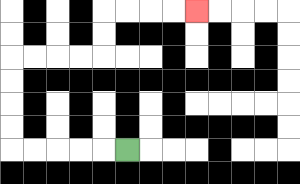{'start': '[5, 6]', 'end': '[8, 0]', 'path_directions': 'L,L,L,L,L,U,U,U,U,R,R,R,R,U,U,R,R,R,R', 'path_coordinates': '[[5, 6], [4, 6], [3, 6], [2, 6], [1, 6], [0, 6], [0, 5], [0, 4], [0, 3], [0, 2], [1, 2], [2, 2], [3, 2], [4, 2], [4, 1], [4, 0], [5, 0], [6, 0], [7, 0], [8, 0]]'}